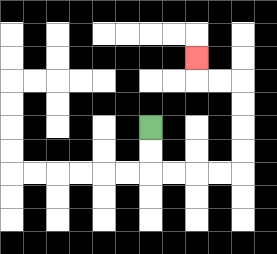{'start': '[6, 5]', 'end': '[8, 2]', 'path_directions': 'D,D,R,R,R,R,U,U,U,U,L,L,U', 'path_coordinates': '[[6, 5], [6, 6], [6, 7], [7, 7], [8, 7], [9, 7], [10, 7], [10, 6], [10, 5], [10, 4], [10, 3], [9, 3], [8, 3], [8, 2]]'}